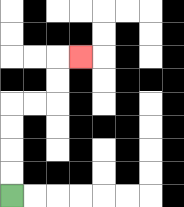{'start': '[0, 8]', 'end': '[3, 2]', 'path_directions': 'U,U,U,U,R,R,U,U,R', 'path_coordinates': '[[0, 8], [0, 7], [0, 6], [0, 5], [0, 4], [1, 4], [2, 4], [2, 3], [2, 2], [3, 2]]'}